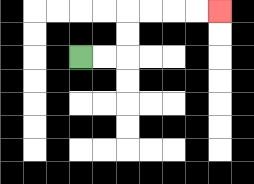{'start': '[3, 2]', 'end': '[9, 0]', 'path_directions': 'R,R,U,U,R,R,R,R', 'path_coordinates': '[[3, 2], [4, 2], [5, 2], [5, 1], [5, 0], [6, 0], [7, 0], [8, 0], [9, 0]]'}